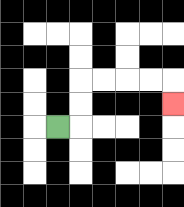{'start': '[2, 5]', 'end': '[7, 4]', 'path_directions': 'R,U,U,R,R,R,R,D', 'path_coordinates': '[[2, 5], [3, 5], [3, 4], [3, 3], [4, 3], [5, 3], [6, 3], [7, 3], [7, 4]]'}